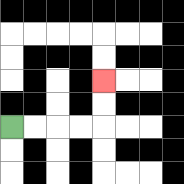{'start': '[0, 5]', 'end': '[4, 3]', 'path_directions': 'R,R,R,R,U,U', 'path_coordinates': '[[0, 5], [1, 5], [2, 5], [3, 5], [4, 5], [4, 4], [4, 3]]'}